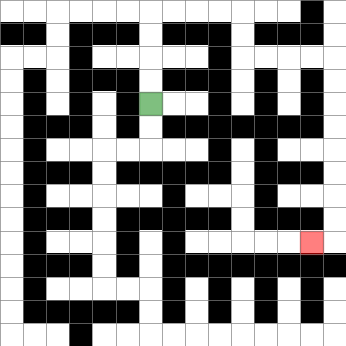{'start': '[6, 4]', 'end': '[13, 10]', 'path_directions': 'U,U,U,U,R,R,R,R,D,D,R,R,R,R,D,D,D,D,D,D,D,D,L', 'path_coordinates': '[[6, 4], [6, 3], [6, 2], [6, 1], [6, 0], [7, 0], [8, 0], [9, 0], [10, 0], [10, 1], [10, 2], [11, 2], [12, 2], [13, 2], [14, 2], [14, 3], [14, 4], [14, 5], [14, 6], [14, 7], [14, 8], [14, 9], [14, 10], [13, 10]]'}